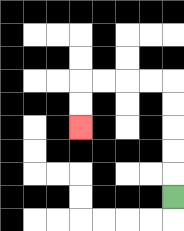{'start': '[7, 8]', 'end': '[3, 5]', 'path_directions': 'U,U,U,U,U,L,L,L,L,D,D', 'path_coordinates': '[[7, 8], [7, 7], [7, 6], [7, 5], [7, 4], [7, 3], [6, 3], [5, 3], [4, 3], [3, 3], [3, 4], [3, 5]]'}